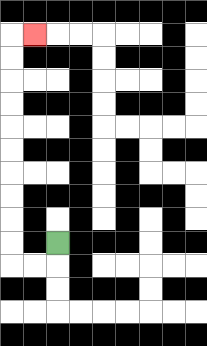{'start': '[2, 10]', 'end': '[1, 1]', 'path_directions': 'D,L,L,U,U,U,U,U,U,U,U,U,U,R', 'path_coordinates': '[[2, 10], [2, 11], [1, 11], [0, 11], [0, 10], [0, 9], [0, 8], [0, 7], [0, 6], [0, 5], [0, 4], [0, 3], [0, 2], [0, 1], [1, 1]]'}